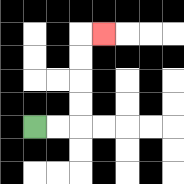{'start': '[1, 5]', 'end': '[4, 1]', 'path_directions': 'R,R,U,U,U,U,R', 'path_coordinates': '[[1, 5], [2, 5], [3, 5], [3, 4], [3, 3], [3, 2], [3, 1], [4, 1]]'}